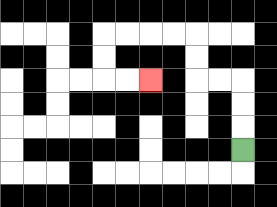{'start': '[10, 6]', 'end': '[6, 3]', 'path_directions': 'U,U,U,L,L,U,U,L,L,L,L,D,D,R,R', 'path_coordinates': '[[10, 6], [10, 5], [10, 4], [10, 3], [9, 3], [8, 3], [8, 2], [8, 1], [7, 1], [6, 1], [5, 1], [4, 1], [4, 2], [4, 3], [5, 3], [6, 3]]'}